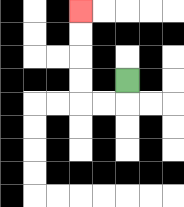{'start': '[5, 3]', 'end': '[3, 0]', 'path_directions': 'D,L,L,U,U,U,U', 'path_coordinates': '[[5, 3], [5, 4], [4, 4], [3, 4], [3, 3], [3, 2], [3, 1], [3, 0]]'}